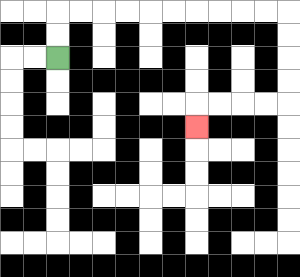{'start': '[2, 2]', 'end': '[8, 5]', 'path_directions': 'U,U,R,R,R,R,R,R,R,R,R,R,D,D,D,D,L,L,L,L,D', 'path_coordinates': '[[2, 2], [2, 1], [2, 0], [3, 0], [4, 0], [5, 0], [6, 0], [7, 0], [8, 0], [9, 0], [10, 0], [11, 0], [12, 0], [12, 1], [12, 2], [12, 3], [12, 4], [11, 4], [10, 4], [9, 4], [8, 4], [8, 5]]'}